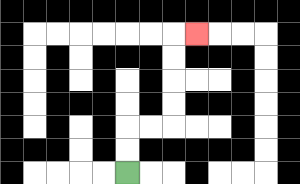{'start': '[5, 7]', 'end': '[8, 1]', 'path_directions': 'U,U,R,R,U,U,U,U,R', 'path_coordinates': '[[5, 7], [5, 6], [5, 5], [6, 5], [7, 5], [7, 4], [7, 3], [7, 2], [7, 1], [8, 1]]'}